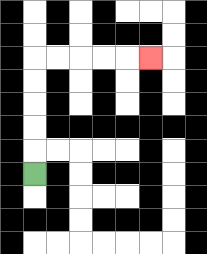{'start': '[1, 7]', 'end': '[6, 2]', 'path_directions': 'U,U,U,U,U,R,R,R,R,R', 'path_coordinates': '[[1, 7], [1, 6], [1, 5], [1, 4], [1, 3], [1, 2], [2, 2], [3, 2], [4, 2], [5, 2], [6, 2]]'}